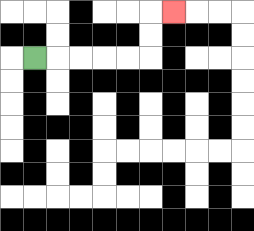{'start': '[1, 2]', 'end': '[7, 0]', 'path_directions': 'R,R,R,R,R,U,U,R', 'path_coordinates': '[[1, 2], [2, 2], [3, 2], [4, 2], [5, 2], [6, 2], [6, 1], [6, 0], [7, 0]]'}